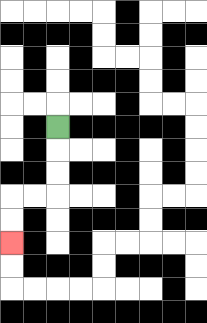{'start': '[2, 5]', 'end': '[0, 10]', 'path_directions': 'D,D,D,L,L,D,D', 'path_coordinates': '[[2, 5], [2, 6], [2, 7], [2, 8], [1, 8], [0, 8], [0, 9], [0, 10]]'}